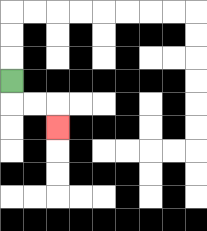{'start': '[0, 3]', 'end': '[2, 5]', 'path_directions': 'D,R,R,D', 'path_coordinates': '[[0, 3], [0, 4], [1, 4], [2, 4], [2, 5]]'}